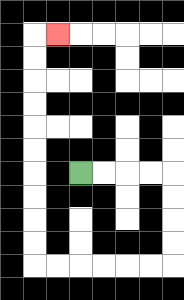{'start': '[3, 7]', 'end': '[2, 1]', 'path_directions': 'R,R,R,R,D,D,D,D,L,L,L,L,L,L,U,U,U,U,U,U,U,U,U,U,R', 'path_coordinates': '[[3, 7], [4, 7], [5, 7], [6, 7], [7, 7], [7, 8], [7, 9], [7, 10], [7, 11], [6, 11], [5, 11], [4, 11], [3, 11], [2, 11], [1, 11], [1, 10], [1, 9], [1, 8], [1, 7], [1, 6], [1, 5], [1, 4], [1, 3], [1, 2], [1, 1], [2, 1]]'}